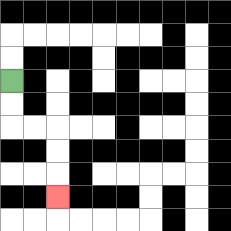{'start': '[0, 3]', 'end': '[2, 8]', 'path_directions': 'D,D,R,R,D,D,D', 'path_coordinates': '[[0, 3], [0, 4], [0, 5], [1, 5], [2, 5], [2, 6], [2, 7], [2, 8]]'}